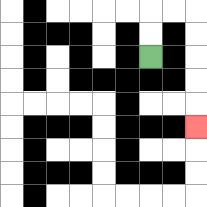{'start': '[6, 2]', 'end': '[8, 5]', 'path_directions': 'U,U,R,R,D,D,D,D,D', 'path_coordinates': '[[6, 2], [6, 1], [6, 0], [7, 0], [8, 0], [8, 1], [8, 2], [8, 3], [8, 4], [8, 5]]'}